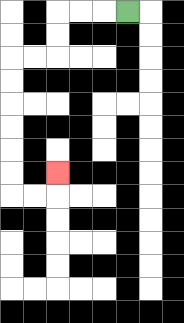{'start': '[5, 0]', 'end': '[2, 7]', 'path_directions': 'L,L,L,D,D,L,L,D,D,D,D,D,D,R,R,U', 'path_coordinates': '[[5, 0], [4, 0], [3, 0], [2, 0], [2, 1], [2, 2], [1, 2], [0, 2], [0, 3], [0, 4], [0, 5], [0, 6], [0, 7], [0, 8], [1, 8], [2, 8], [2, 7]]'}